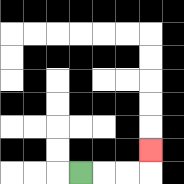{'start': '[3, 7]', 'end': '[6, 6]', 'path_directions': 'R,R,R,U', 'path_coordinates': '[[3, 7], [4, 7], [5, 7], [6, 7], [6, 6]]'}